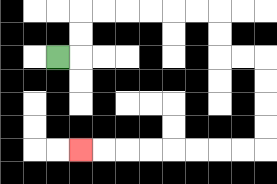{'start': '[2, 2]', 'end': '[3, 6]', 'path_directions': 'R,U,U,R,R,R,R,R,R,D,D,R,R,D,D,D,D,L,L,L,L,L,L,L,L', 'path_coordinates': '[[2, 2], [3, 2], [3, 1], [3, 0], [4, 0], [5, 0], [6, 0], [7, 0], [8, 0], [9, 0], [9, 1], [9, 2], [10, 2], [11, 2], [11, 3], [11, 4], [11, 5], [11, 6], [10, 6], [9, 6], [8, 6], [7, 6], [6, 6], [5, 6], [4, 6], [3, 6]]'}